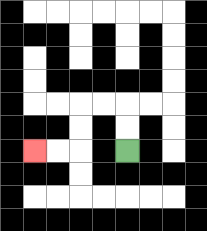{'start': '[5, 6]', 'end': '[1, 6]', 'path_directions': 'U,U,L,L,D,D,L,L', 'path_coordinates': '[[5, 6], [5, 5], [5, 4], [4, 4], [3, 4], [3, 5], [3, 6], [2, 6], [1, 6]]'}